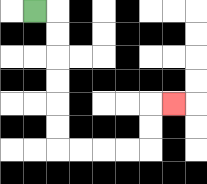{'start': '[1, 0]', 'end': '[7, 4]', 'path_directions': 'R,D,D,D,D,D,D,R,R,R,R,U,U,R', 'path_coordinates': '[[1, 0], [2, 0], [2, 1], [2, 2], [2, 3], [2, 4], [2, 5], [2, 6], [3, 6], [4, 6], [5, 6], [6, 6], [6, 5], [6, 4], [7, 4]]'}